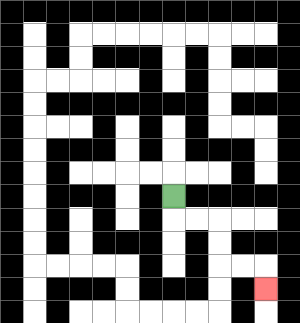{'start': '[7, 8]', 'end': '[11, 12]', 'path_directions': 'D,R,R,D,D,R,R,D', 'path_coordinates': '[[7, 8], [7, 9], [8, 9], [9, 9], [9, 10], [9, 11], [10, 11], [11, 11], [11, 12]]'}